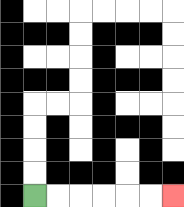{'start': '[1, 8]', 'end': '[7, 8]', 'path_directions': 'R,R,R,R,R,R', 'path_coordinates': '[[1, 8], [2, 8], [3, 8], [4, 8], [5, 8], [6, 8], [7, 8]]'}